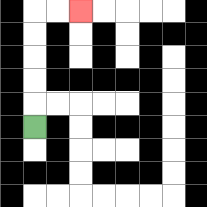{'start': '[1, 5]', 'end': '[3, 0]', 'path_directions': 'U,U,U,U,U,R,R', 'path_coordinates': '[[1, 5], [1, 4], [1, 3], [1, 2], [1, 1], [1, 0], [2, 0], [3, 0]]'}